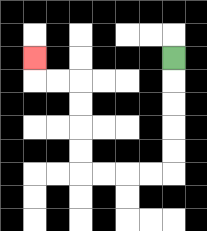{'start': '[7, 2]', 'end': '[1, 2]', 'path_directions': 'D,D,D,D,D,L,L,L,L,U,U,U,U,L,L,U', 'path_coordinates': '[[7, 2], [7, 3], [7, 4], [7, 5], [7, 6], [7, 7], [6, 7], [5, 7], [4, 7], [3, 7], [3, 6], [3, 5], [3, 4], [3, 3], [2, 3], [1, 3], [1, 2]]'}